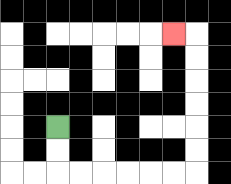{'start': '[2, 5]', 'end': '[7, 1]', 'path_directions': 'D,D,R,R,R,R,R,R,U,U,U,U,U,U,L', 'path_coordinates': '[[2, 5], [2, 6], [2, 7], [3, 7], [4, 7], [5, 7], [6, 7], [7, 7], [8, 7], [8, 6], [8, 5], [8, 4], [8, 3], [8, 2], [8, 1], [7, 1]]'}